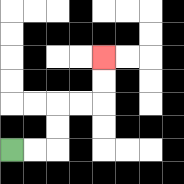{'start': '[0, 6]', 'end': '[4, 2]', 'path_directions': 'R,R,U,U,R,R,U,U', 'path_coordinates': '[[0, 6], [1, 6], [2, 6], [2, 5], [2, 4], [3, 4], [4, 4], [4, 3], [4, 2]]'}